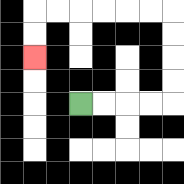{'start': '[3, 4]', 'end': '[1, 2]', 'path_directions': 'R,R,R,R,U,U,U,U,L,L,L,L,L,L,D,D', 'path_coordinates': '[[3, 4], [4, 4], [5, 4], [6, 4], [7, 4], [7, 3], [7, 2], [7, 1], [7, 0], [6, 0], [5, 0], [4, 0], [3, 0], [2, 0], [1, 0], [1, 1], [1, 2]]'}